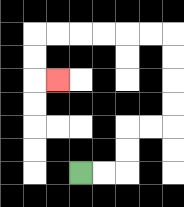{'start': '[3, 7]', 'end': '[2, 3]', 'path_directions': 'R,R,U,U,R,R,U,U,U,U,L,L,L,L,L,L,D,D,R', 'path_coordinates': '[[3, 7], [4, 7], [5, 7], [5, 6], [5, 5], [6, 5], [7, 5], [7, 4], [7, 3], [7, 2], [7, 1], [6, 1], [5, 1], [4, 1], [3, 1], [2, 1], [1, 1], [1, 2], [1, 3], [2, 3]]'}